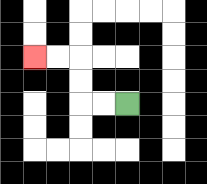{'start': '[5, 4]', 'end': '[1, 2]', 'path_directions': 'L,L,U,U,L,L', 'path_coordinates': '[[5, 4], [4, 4], [3, 4], [3, 3], [3, 2], [2, 2], [1, 2]]'}